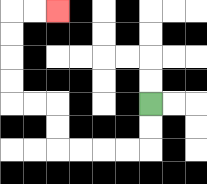{'start': '[6, 4]', 'end': '[2, 0]', 'path_directions': 'D,D,L,L,L,L,U,U,L,L,U,U,U,U,R,R', 'path_coordinates': '[[6, 4], [6, 5], [6, 6], [5, 6], [4, 6], [3, 6], [2, 6], [2, 5], [2, 4], [1, 4], [0, 4], [0, 3], [0, 2], [0, 1], [0, 0], [1, 0], [2, 0]]'}